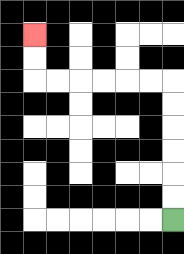{'start': '[7, 9]', 'end': '[1, 1]', 'path_directions': 'U,U,U,U,U,U,L,L,L,L,L,L,U,U', 'path_coordinates': '[[7, 9], [7, 8], [7, 7], [7, 6], [7, 5], [7, 4], [7, 3], [6, 3], [5, 3], [4, 3], [3, 3], [2, 3], [1, 3], [1, 2], [1, 1]]'}